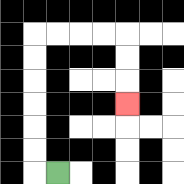{'start': '[2, 7]', 'end': '[5, 4]', 'path_directions': 'L,U,U,U,U,U,U,R,R,R,R,D,D,D', 'path_coordinates': '[[2, 7], [1, 7], [1, 6], [1, 5], [1, 4], [1, 3], [1, 2], [1, 1], [2, 1], [3, 1], [4, 1], [5, 1], [5, 2], [5, 3], [5, 4]]'}